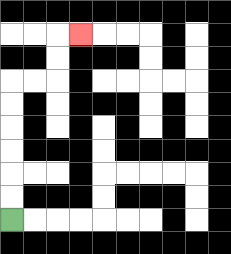{'start': '[0, 9]', 'end': '[3, 1]', 'path_directions': 'U,U,U,U,U,U,R,R,U,U,R', 'path_coordinates': '[[0, 9], [0, 8], [0, 7], [0, 6], [0, 5], [0, 4], [0, 3], [1, 3], [2, 3], [2, 2], [2, 1], [3, 1]]'}